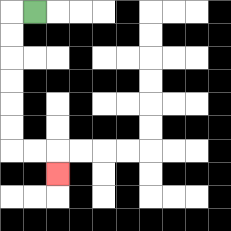{'start': '[1, 0]', 'end': '[2, 7]', 'path_directions': 'L,D,D,D,D,D,D,R,R,D', 'path_coordinates': '[[1, 0], [0, 0], [0, 1], [0, 2], [0, 3], [0, 4], [0, 5], [0, 6], [1, 6], [2, 6], [2, 7]]'}